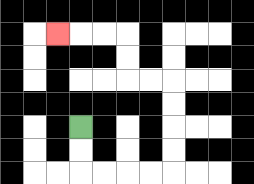{'start': '[3, 5]', 'end': '[2, 1]', 'path_directions': 'D,D,R,R,R,R,U,U,U,U,L,L,U,U,L,L,L', 'path_coordinates': '[[3, 5], [3, 6], [3, 7], [4, 7], [5, 7], [6, 7], [7, 7], [7, 6], [7, 5], [7, 4], [7, 3], [6, 3], [5, 3], [5, 2], [5, 1], [4, 1], [3, 1], [2, 1]]'}